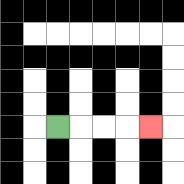{'start': '[2, 5]', 'end': '[6, 5]', 'path_directions': 'R,R,R,R', 'path_coordinates': '[[2, 5], [3, 5], [4, 5], [5, 5], [6, 5]]'}